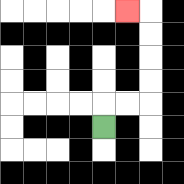{'start': '[4, 5]', 'end': '[5, 0]', 'path_directions': 'U,R,R,U,U,U,U,L', 'path_coordinates': '[[4, 5], [4, 4], [5, 4], [6, 4], [6, 3], [6, 2], [6, 1], [6, 0], [5, 0]]'}